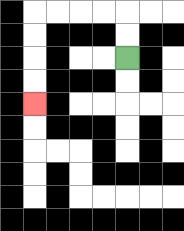{'start': '[5, 2]', 'end': '[1, 4]', 'path_directions': 'U,U,L,L,L,L,D,D,D,D', 'path_coordinates': '[[5, 2], [5, 1], [5, 0], [4, 0], [3, 0], [2, 0], [1, 0], [1, 1], [1, 2], [1, 3], [1, 4]]'}